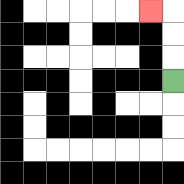{'start': '[7, 3]', 'end': '[6, 0]', 'path_directions': 'U,U,U,L', 'path_coordinates': '[[7, 3], [7, 2], [7, 1], [7, 0], [6, 0]]'}